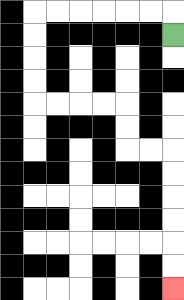{'start': '[7, 1]', 'end': '[7, 12]', 'path_directions': 'U,L,L,L,L,L,L,D,D,D,D,R,R,R,R,D,D,R,R,D,D,D,D,D,D', 'path_coordinates': '[[7, 1], [7, 0], [6, 0], [5, 0], [4, 0], [3, 0], [2, 0], [1, 0], [1, 1], [1, 2], [1, 3], [1, 4], [2, 4], [3, 4], [4, 4], [5, 4], [5, 5], [5, 6], [6, 6], [7, 6], [7, 7], [7, 8], [7, 9], [7, 10], [7, 11], [7, 12]]'}